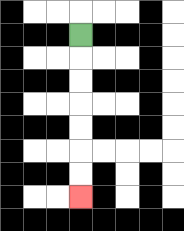{'start': '[3, 1]', 'end': '[3, 8]', 'path_directions': 'D,D,D,D,D,D,D', 'path_coordinates': '[[3, 1], [3, 2], [3, 3], [3, 4], [3, 5], [3, 6], [3, 7], [3, 8]]'}